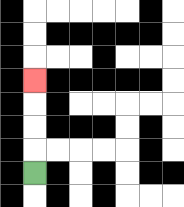{'start': '[1, 7]', 'end': '[1, 3]', 'path_directions': 'U,U,U,U', 'path_coordinates': '[[1, 7], [1, 6], [1, 5], [1, 4], [1, 3]]'}